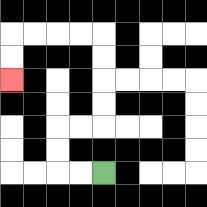{'start': '[4, 7]', 'end': '[0, 3]', 'path_directions': 'L,L,U,U,R,R,U,U,U,U,L,L,L,L,D,D', 'path_coordinates': '[[4, 7], [3, 7], [2, 7], [2, 6], [2, 5], [3, 5], [4, 5], [4, 4], [4, 3], [4, 2], [4, 1], [3, 1], [2, 1], [1, 1], [0, 1], [0, 2], [0, 3]]'}